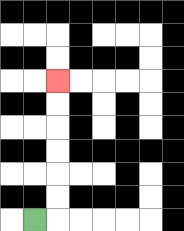{'start': '[1, 9]', 'end': '[2, 3]', 'path_directions': 'R,U,U,U,U,U,U', 'path_coordinates': '[[1, 9], [2, 9], [2, 8], [2, 7], [2, 6], [2, 5], [2, 4], [2, 3]]'}